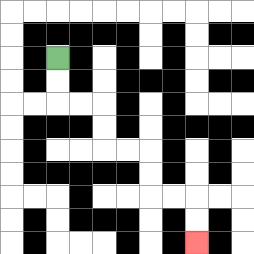{'start': '[2, 2]', 'end': '[8, 10]', 'path_directions': 'D,D,R,R,D,D,R,R,D,D,R,R,D,D', 'path_coordinates': '[[2, 2], [2, 3], [2, 4], [3, 4], [4, 4], [4, 5], [4, 6], [5, 6], [6, 6], [6, 7], [6, 8], [7, 8], [8, 8], [8, 9], [8, 10]]'}